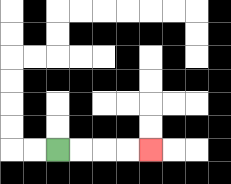{'start': '[2, 6]', 'end': '[6, 6]', 'path_directions': 'R,R,R,R', 'path_coordinates': '[[2, 6], [3, 6], [4, 6], [5, 6], [6, 6]]'}